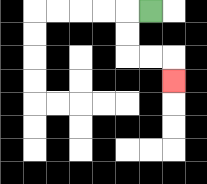{'start': '[6, 0]', 'end': '[7, 3]', 'path_directions': 'L,D,D,R,R,D', 'path_coordinates': '[[6, 0], [5, 0], [5, 1], [5, 2], [6, 2], [7, 2], [7, 3]]'}